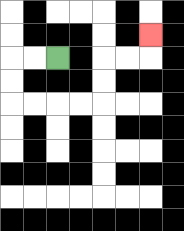{'start': '[2, 2]', 'end': '[6, 1]', 'path_directions': 'L,L,D,D,R,R,R,R,U,U,R,R,U', 'path_coordinates': '[[2, 2], [1, 2], [0, 2], [0, 3], [0, 4], [1, 4], [2, 4], [3, 4], [4, 4], [4, 3], [4, 2], [5, 2], [6, 2], [6, 1]]'}